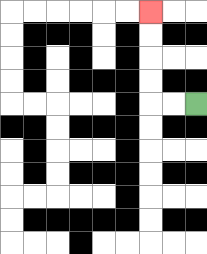{'start': '[8, 4]', 'end': '[6, 0]', 'path_directions': 'L,L,U,U,U,U', 'path_coordinates': '[[8, 4], [7, 4], [6, 4], [6, 3], [6, 2], [6, 1], [6, 0]]'}